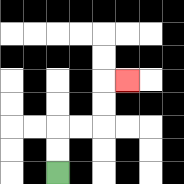{'start': '[2, 7]', 'end': '[5, 3]', 'path_directions': 'U,U,R,R,U,U,R', 'path_coordinates': '[[2, 7], [2, 6], [2, 5], [3, 5], [4, 5], [4, 4], [4, 3], [5, 3]]'}